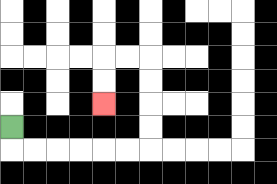{'start': '[0, 5]', 'end': '[4, 4]', 'path_directions': 'D,R,R,R,R,R,R,U,U,U,U,L,L,D,D', 'path_coordinates': '[[0, 5], [0, 6], [1, 6], [2, 6], [3, 6], [4, 6], [5, 6], [6, 6], [6, 5], [6, 4], [6, 3], [6, 2], [5, 2], [4, 2], [4, 3], [4, 4]]'}